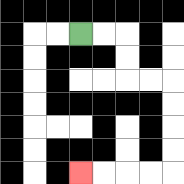{'start': '[3, 1]', 'end': '[3, 7]', 'path_directions': 'R,R,D,D,R,R,D,D,D,D,L,L,L,L', 'path_coordinates': '[[3, 1], [4, 1], [5, 1], [5, 2], [5, 3], [6, 3], [7, 3], [7, 4], [7, 5], [7, 6], [7, 7], [6, 7], [5, 7], [4, 7], [3, 7]]'}